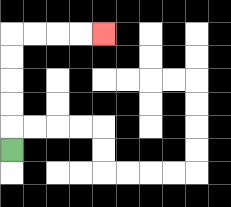{'start': '[0, 6]', 'end': '[4, 1]', 'path_directions': 'U,U,U,U,U,R,R,R,R', 'path_coordinates': '[[0, 6], [0, 5], [0, 4], [0, 3], [0, 2], [0, 1], [1, 1], [2, 1], [3, 1], [4, 1]]'}